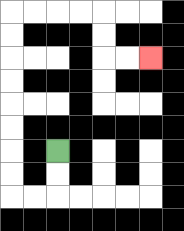{'start': '[2, 6]', 'end': '[6, 2]', 'path_directions': 'D,D,L,L,U,U,U,U,U,U,U,U,R,R,R,R,D,D,R,R', 'path_coordinates': '[[2, 6], [2, 7], [2, 8], [1, 8], [0, 8], [0, 7], [0, 6], [0, 5], [0, 4], [0, 3], [0, 2], [0, 1], [0, 0], [1, 0], [2, 0], [3, 0], [4, 0], [4, 1], [4, 2], [5, 2], [6, 2]]'}